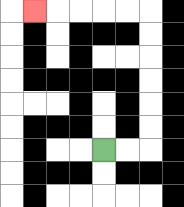{'start': '[4, 6]', 'end': '[1, 0]', 'path_directions': 'R,R,U,U,U,U,U,U,L,L,L,L,L', 'path_coordinates': '[[4, 6], [5, 6], [6, 6], [6, 5], [6, 4], [6, 3], [6, 2], [6, 1], [6, 0], [5, 0], [4, 0], [3, 0], [2, 0], [1, 0]]'}